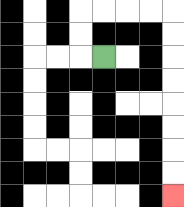{'start': '[4, 2]', 'end': '[7, 8]', 'path_directions': 'L,U,U,R,R,R,R,D,D,D,D,D,D,D,D', 'path_coordinates': '[[4, 2], [3, 2], [3, 1], [3, 0], [4, 0], [5, 0], [6, 0], [7, 0], [7, 1], [7, 2], [7, 3], [7, 4], [7, 5], [7, 6], [7, 7], [7, 8]]'}